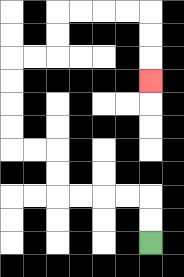{'start': '[6, 10]', 'end': '[6, 3]', 'path_directions': 'U,U,L,L,L,L,U,U,L,L,U,U,U,U,R,R,U,U,R,R,R,R,D,D,D', 'path_coordinates': '[[6, 10], [6, 9], [6, 8], [5, 8], [4, 8], [3, 8], [2, 8], [2, 7], [2, 6], [1, 6], [0, 6], [0, 5], [0, 4], [0, 3], [0, 2], [1, 2], [2, 2], [2, 1], [2, 0], [3, 0], [4, 0], [5, 0], [6, 0], [6, 1], [6, 2], [6, 3]]'}